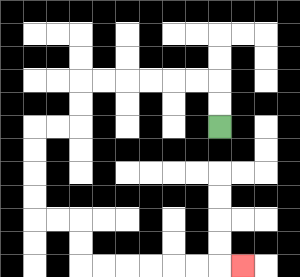{'start': '[9, 5]', 'end': '[10, 11]', 'path_directions': 'U,U,L,L,L,L,L,L,D,D,L,L,D,D,D,D,R,R,D,D,R,R,R,R,R,R,R', 'path_coordinates': '[[9, 5], [9, 4], [9, 3], [8, 3], [7, 3], [6, 3], [5, 3], [4, 3], [3, 3], [3, 4], [3, 5], [2, 5], [1, 5], [1, 6], [1, 7], [1, 8], [1, 9], [2, 9], [3, 9], [3, 10], [3, 11], [4, 11], [5, 11], [6, 11], [7, 11], [8, 11], [9, 11], [10, 11]]'}